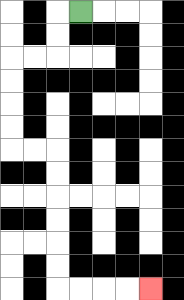{'start': '[3, 0]', 'end': '[6, 12]', 'path_directions': 'L,D,D,L,L,D,D,D,D,R,R,D,D,D,D,D,D,R,R,R,R', 'path_coordinates': '[[3, 0], [2, 0], [2, 1], [2, 2], [1, 2], [0, 2], [0, 3], [0, 4], [0, 5], [0, 6], [1, 6], [2, 6], [2, 7], [2, 8], [2, 9], [2, 10], [2, 11], [2, 12], [3, 12], [4, 12], [5, 12], [6, 12]]'}